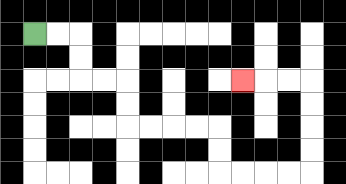{'start': '[1, 1]', 'end': '[10, 3]', 'path_directions': 'R,R,D,D,R,R,D,D,R,R,R,R,D,D,R,R,R,R,U,U,U,U,L,L,L', 'path_coordinates': '[[1, 1], [2, 1], [3, 1], [3, 2], [3, 3], [4, 3], [5, 3], [5, 4], [5, 5], [6, 5], [7, 5], [8, 5], [9, 5], [9, 6], [9, 7], [10, 7], [11, 7], [12, 7], [13, 7], [13, 6], [13, 5], [13, 4], [13, 3], [12, 3], [11, 3], [10, 3]]'}